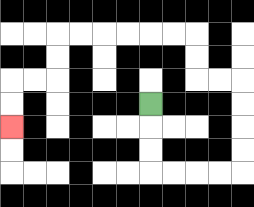{'start': '[6, 4]', 'end': '[0, 5]', 'path_directions': 'D,D,D,R,R,R,R,U,U,U,U,L,L,U,U,L,L,L,L,L,L,D,D,L,L,D,D', 'path_coordinates': '[[6, 4], [6, 5], [6, 6], [6, 7], [7, 7], [8, 7], [9, 7], [10, 7], [10, 6], [10, 5], [10, 4], [10, 3], [9, 3], [8, 3], [8, 2], [8, 1], [7, 1], [6, 1], [5, 1], [4, 1], [3, 1], [2, 1], [2, 2], [2, 3], [1, 3], [0, 3], [0, 4], [0, 5]]'}